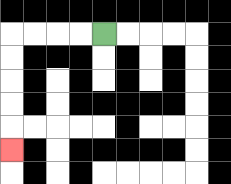{'start': '[4, 1]', 'end': '[0, 6]', 'path_directions': 'L,L,L,L,D,D,D,D,D', 'path_coordinates': '[[4, 1], [3, 1], [2, 1], [1, 1], [0, 1], [0, 2], [0, 3], [0, 4], [0, 5], [0, 6]]'}